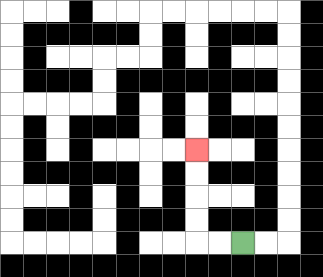{'start': '[10, 10]', 'end': '[8, 6]', 'path_directions': 'L,L,U,U,U,U', 'path_coordinates': '[[10, 10], [9, 10], [8, 10], [8, 9], [8, 8], [8, 7], [8, 6]]'}